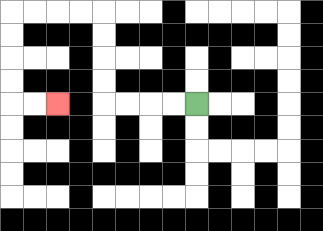{'start': '[8, 4]', 'end': '[2, 4]', 'path_directions': 'L,L,L,L,U,U,U,U,L,L,L,L,D,D,D,D,R,R', 'path_coordinates': '[[8, 4], [7, 4], [6, 4], [5, 4], [4, 4], [4, 3], [4, 2], [4, 1], [4, 0], [3, 0], [2, 0], [1, 0], [0, 0], [0, 1], [0, 2], [0, 3], [0, 4], [1, 4], [2, 4]]'}